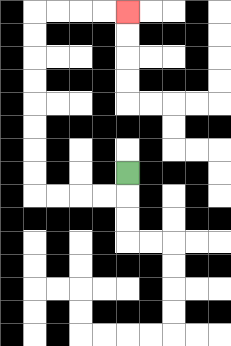{'start': '[5, 7]', 'end': '[5, 0]', 'path_directions': 'D,L,L,L,L,U,U,U,U,U,U,U,U,R,R,R,R', 'path_coordinates': '[[5, 7], [5, 8], [4, 8], [3, 8], [2, 8], [1, 8], [1, 7], [1, 6], [1, 5], [1, 4], [1, 3], [1, 2], [1, 1], [1, 0], [2, 0], [3, 0], [4, 0], [5, 0]]'}